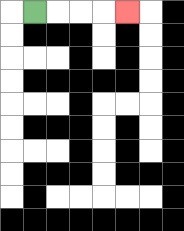{'start': '[1, 0]', 'end': '[5, 0]', 'path_directions': 'R,R,R,R', 'path_coordinates': '[[1, 0], [2, 0], [3, 0], [4, 0], [5, 0]]'}